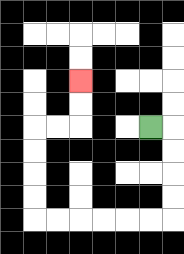{'start': '[6, 5]', 'end': '[3, 3]', 'path_directions': 'R,D,D,D,D,L,L,L,L,L,L,U,U,U,U,R,R,U,U', 'path_coordinates': '[[6, 5], [7, 5], [7, 6], [7, 7], [7, 8], [7, 9], [6, 9], [5, 9], [4, 9], [3, 9], [2, 9], [1, 9], [1, 8], [1, 7], [1, 6], [1, 5], [2, 5], [3, 5], [3, 4], [3, 3]]'}